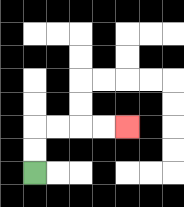{'start': '[1, 7]', 'end': '[5, 5]', 'path_directions': 'U,U,R,R,R,R', 'path_coordinates': '[[1, 7], [1, 6], [1, 5], [2, 5], [3, 5], [4, 5], [5, 5]]'}